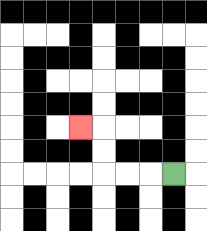{'start': '[7, 7]', 'end': '[3, 5]', 'path_directions': 'L,L,L,U,U,L', 'path_coordinates': '[[7, 7], [6, 7], [5, 7], [4, 7], [4, 6], [4, 5], [3, 5]]'}